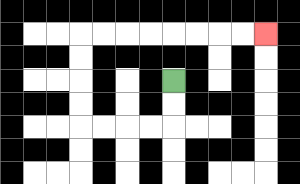{'start': '[7, 3]', 'end': '[11, 1]', 'path_directions': 'D,D,L,L,L,L,U,U,U,U,R,R,R,R,R,R,R,R', 'path_coordinates': '[[7, 3], [7, 4], [7, 5], [6, 5], [5, 5], [4, 5], [3, 5], [3, 4], [3, 3], [3, 2], [3, 1], [4, 1], [5, 1], [6, 1], [7, 1], [8, 1], [9, 1], [10, 1], [11, 1]]'}